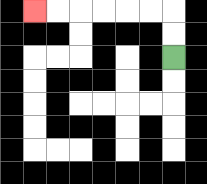{'start': '[7, 2]', 'end': '[1, 0]', 'path_directions': 'U,U,L,L,L,L,L,L', 'path_coordinates': '[[7, 2], [7, 1], [7, 0], [6, 0], [5, 0], [4, 0], [3, 0], [2, 0], [1, 0]]'}